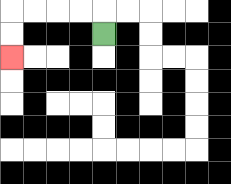{'start': '[4, 1]', 'end': '[0, 2]', 'path_directions': 'U,L,L,L,L,D,D', 'path_coordinates': '[[4, 1], [4, 0], [3, 0], [2, 0], [1, 0], [0, 0], [0, 1], [0, 2]]'}